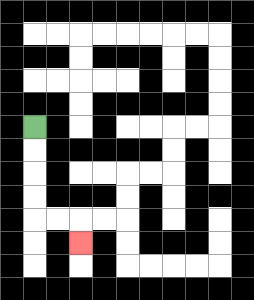{'start': '[1, 5]', 'end': '[3, 10]', 'path_directions': 'D,D,D,D,R,R,D', 'path_coordinates': '[[1, 5], [1, 6], [1, 7], [1, 8], [1, 9], [2, 9], [3, 9], [3, 10]]'}